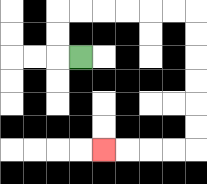{'start': '[3, 2]', 'end': '[4, 6]', 'path_directions': 'L,U,U,R,R,R,R,R,R,D,D,D,D,D,D,L,L,L,L', 'path_coordinates': '[[3, 2], [2, 2], [2, 1], [2, 0], [3, 0], [4, 0], [5, 0], [6, 0], [7, 0], [8, 0], [8, 1], [8, 2], [8, 3], [8, 4], [8, 5], [8, 6], [7, 6], [6, 6], [5, 6], [4, 6]]'}